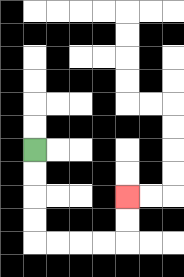{'start': '[1, 6]', 'end': '[5, 8]', 'path_directions': 'D,D,D,D,R,R,R,R,U,U', 'path_coordinates': '[[1, 6], [1, 7], [1, 8], [1, 9], [1, 10], [2, 10], [3, 10], [4, 10], [5, 10], [5, 9], [5, 8]]'}